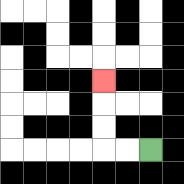{'start': '[6, 6]', 'end': '[4, 3]', 'path_directions': 'L,L,U,U,U', 'path_coordinates': '[[6, 6], [5, 6], [4, 6], [4, 5], [4, 4], [4, 3]]'}